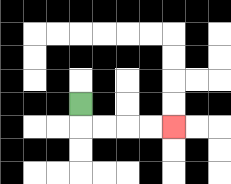{'start': '[3, 4]', 'end': '[7, 5]', 'path_directions': 'D,R,R,R,R', 'path_coordinates': '[[3, 4], [3, 5], [4, 5], [5, 5], [6, 5], [7, 5]]'}